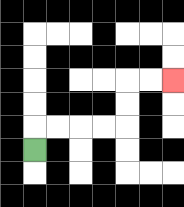{'start': '[1, 6]', 'end': '[7, 3]', 'path_directions': 'U,R,R,R,R,U,U,R,R', 'path_coordinates': '[[1, 6], [1, 5], [2, 5], [3, 5], [4, 5], [5, 5], [5, 4], [5, 3], [6, 3], [7, 3]]'}